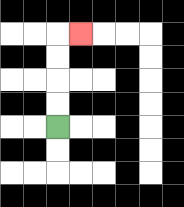{'start': '[2, 5]', 'end': '[3, 1]', 'path_directions': 'U,U,U,U,R', 'path_coordinates': '[[2, 5], [2, 4], [2, 3], [2, 2], [2, 1], [3, 1]]'}